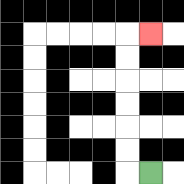{'start': '[6, 7]', 'end': '[6, 1]', 'path_directions': 'L,U,U,U,U,U,U,R', 'path_coordinates': '[[6, 7], [5, 7], [5, 6], [5, 5], [5, 4], [5, 3], [5, 2], [5, 1], [6, 1]]'}